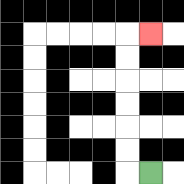{'start': '[6, 7]', 'end': '[6, 1]', 'path_directions': 'L,U,U,U,U,U,U,R', 'path_coordinates': '[[6, 7], [5, 7], [5, 6], [5, 5], [5, 4], [5, 3], [5, 2], [5, 1], [6, 1]]'}